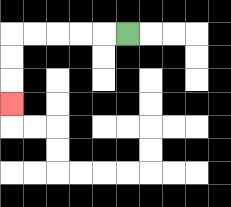{'start': '[5, 1]', 'end': '[0, 4]', 'path_directions': 'L,L,L,L,L,D,D,D', 'path_coordinates': '[[5, 1], [4, 1], [3, 1], [2, 1], [1, 1], [0, 1], [0, 2], [0, 3], [0, 4]]'}